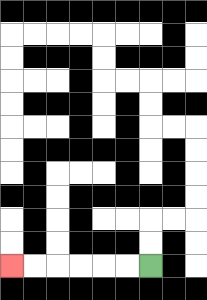{'start': '[6, 11]', 'end': '[0, 11]', 'path_directions': 'L,L,L,L,L,L', 'path_coordinates': '[[6, 11], [5, 11], [4, 11], [3, 11], [2, 11], [1, 11], [0, 11]]'}